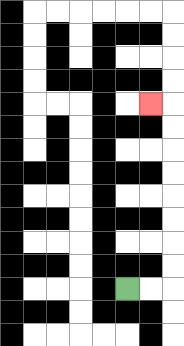{'start': '[5, 12]', 'end': '[6, 4]', 'path_directions': 'R,R,U,U,U,U,U,U,U,U,L', 'path_coordinates': '[[5, 12], [6, 12], [7, 12], [7, 11], [7, 10], [7, 9], [7, 8], [7, 7], [7, 6], [7, 5], [7, 4], [6, 4]]'}